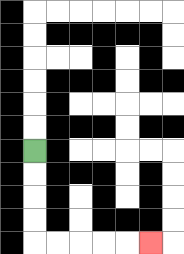{'start': '[1, 6]', 'end': '[6, 10]', 'path_directions': 'D,D,D,D,R,R,R,R,R', 'path_coordinates': '[[1, 6], [1, 7], [1, 8], [1, 9], [1, 10], [2, 10], [3, 10], [4, 10], [5, 10], [6, 10]]'}